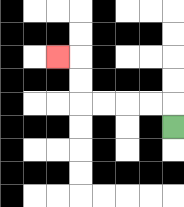{'start': '[7, 5]', 'end': '[2, 2]', 'path_directions': 'U,L,L,L,L,U,U,L', 'path_coordinates': '[[7, 5], [7, 4], [6, 4], [5, 4], [4, 4], [3, 4], [3, 3], [3, 2], [2, 2]]'}